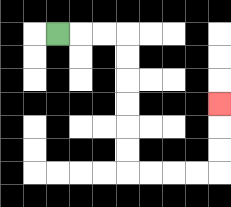{'start': '[2, 1]', 'end': '[9, 4]', 'path_directions': 'R,R,R,D,D,D,D,D,D,R,R,R,R,U,U,U', 'path_coordinates': '[[2, 1], [3, 1], [4, 1], [5, 1], [5, 2], [5, 3], [5, 4], [5, 5], [5, 6], [5, 7], [6, 7], [7, 7], [8, 7], [9, 7], [9, 6], [9, 5], [9, 4]]'}